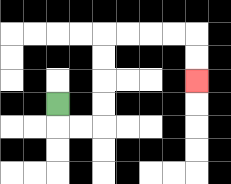{'start': '[2, 4]', 'end': '[8, 3]', 'path_directions': 'D,R,R,U,U,U,U,R,R,R,R,D,D', 'path_coordinates': '[[2, 4], [2, 5], [3, 5], [4, 5], [4, 4], [4, 3], [4, 2], [4, 1], [5, 1], [6, 1], [7, 1], [8, 1], [8, 2], [8, 3]]'}